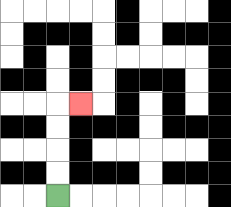{'start': '[2, 8]', 'end': '[3, 4]', 'path_directions': 'U,U,U,U,R', 'path_coordinates': '[[2, 8], [2, 7], [2, 6], [2, 5], [2, 4], [3, 4]]'}